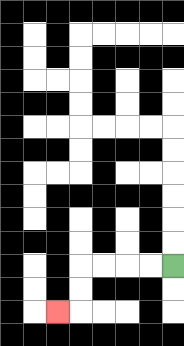{'start': '[7, 11]', 'end': '[2, 13]', 'path_directions': 'L,L,L,L,D,D,L', 'path_coordinates': '[[7, 11], [6, 11], [5, 11], [4, 11], [3, 11], [3, 12], [3, 13], [2, 13]]'}